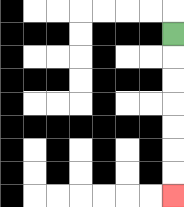{'start': '[7, 1]', 'end': '[7, 8]', 'path_directions': 'D,D,D,D,D,D,D', 'path_coordinates': '[[7, 1], [7, 2], [7, 3], [7, 4], [7, 5], [7, 6], [7, 7], [7, 8]]'}